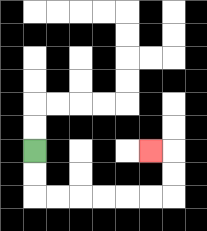{'start': '[1, 6]', 'end': '[6, 6]', 'path_directions': 'D,D,R,R,R,R,R,R,U,U,L', 'path_coordinates': '[[1, 6], [1, 7], [1, 8], [2, 8], [3, 8], [4, 8], [5, 8], [6, 8], [7, 8], [7, 7], [7, 6], [6, 6]]'}